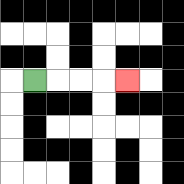{'start': '[1, 3]', 'end': '[5, 3]', 'path_directions': 'R,R,R,R', 'path_coordinates': '[[1, 3], [2, 3], [3, 3], [4, 3], [5, 3]]'}